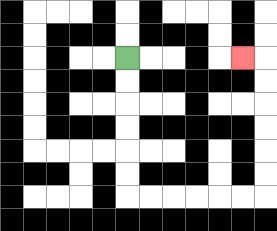{'start': '[5, 2]', 'end': '[10, 2]', 'path_directions': 'D,D,D,D,D,D,R,R,R,R,R,R,U,U,U,U,U,U,L', 'path_coordinates': '[[5, 2], [5, 3], [5, 4], [5, 5], [5, 6], [5, 7], [5, 8], [6, 8], [7, 8], [8, 8], [9, 8], [10, 8], [11, 8], [11, 7], [11, 6], [11, 5], [11, 4], [11, 3], [11, 2], [10, 2]]'}